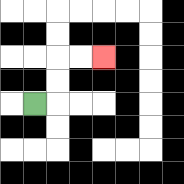{'start': '[1, 4]', 'end': '[4, 2]', 'path_directions': 'R,U,U,R,R', 'path_coordinates': '[[1, 4], [2, 4], [2, 3], [2, 2], [3, 2], [4, 2]]'}